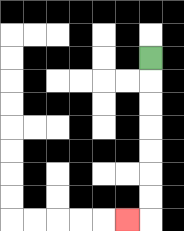{'start': '[6, 2]', 'end': '[5, 9]', 'path_directions': 'D,D,D,D,D,D,D,L', 'path_coordinates': '[[6, 2], [6, 3], [6, 4], [6, 5], [6, 6], [6, 7], [6, 8], [6, 9], [5, 9]]'}